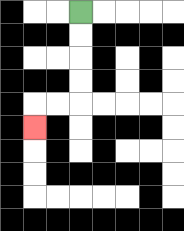{'start': '[3, 0]', 'end': '[1, 5]', 'path_directions': 'D,D,D,D,L,L,D', 'path_coordinates': '[[3, 0], [3, 1], [3, 2], [3, 3], [3, 4], [2, 4], [1, 4], [1, 5]]'}